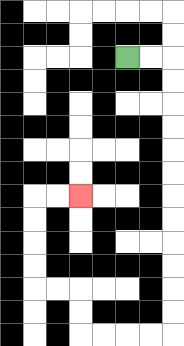{'start': '[5, 2]', 'end': '[3, 8]', 'path_directions': 'R,R,D,D,D,D,D,D,D,D,D,D,D,D,L,L,L,L,U,U,L,L,U,U,U,U,R,R', 'path_coordinates': '[[5, 2], [6, 2], [7, 2], [7, 3], [7, 4], [7, 5], [7, 6], [7, 7], [7, 8], [7, 9], [7, 10], [7, 11], [7, 12], [7, 13], [7, 14], [6, 14], [5, 14], [4, 14], [3, 14], [3, 13], [3, 12], [2, 12], [1, 12], [1, 11], [1, 10], [1, 9], [1, 8], [2, 8], [3, 8]]'}